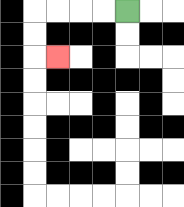{'start': '[5, 0]', 'end': '[2, 2]', 'path_directions': 'L,L,L,L,D,D,R', 'path_coordinates': '[[5, 0], [4, 0], [3, 0], [2, 0], [1, 0], [1, 1], [1, 2], [2, 2]]'}